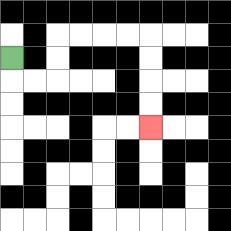{'start': '[0, 2]', 'end': '[6, 5]', 'path_directions': 'D,R,R,U,U,R,R,R,R,D,D,D,D', 'path_coordinates': '[[0, 2], [0, 3], [1, 3], [2, 3], [2, 2], [2, 1], [3, 1], [4, 1], [5, 1], [6, 1], [6, 2], [6, 3], [6, 4], [6, 5]]'}